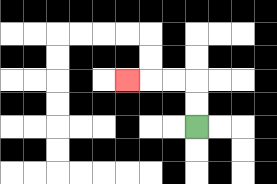{'start': '[8, 5]', 'end': '[5, 3]', 'path_directions': 'U,U,L,L,L', 'path_coordinates': '[[8, 5], [8, 4], [8, 3], [7, 3], [6, 3], [5, 3]]'}